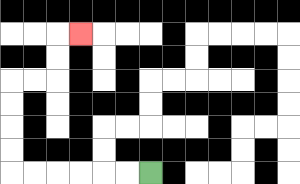{'start': '[6, 7]', 'end': '[3, 1]', 'path_directions': 'L,L,L,L,L,L,U,U,U,U,R,R,U,U,R', 'path_coordinates': '[[6, 7], [5, 7], [4, 7], [3, 7], [2, 7], [1, 7], [0, 7], [0, 6], [0, 5], [0, 4], [0, 3], [1, 3], [2, 3], [2, 2], [2, 1], [3, 1]]'}